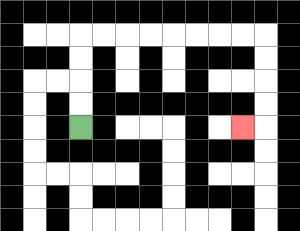{'start': '[3, 5]', 'end': '[10, 5]', 'path_directions': 'U,U,U,U,R,R,R,R,R,R,R,R,D,D,D,D,L', 'path_coordinates': '[[3, 5], [3, 4], [3, 3], [3, 2], [3, 1], [4, 1], [5, 1], [6, 1], [7, 1], [8, 1], [9, 1], [10, 1], [11, 1], [11, 2], [11, 3], [11, 4], [11, 5], [10, 5]]'}